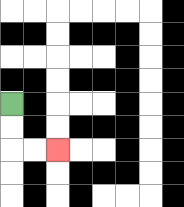{'start': '[0, 4]', 'end': '[2, 6]', 'path_directions': 'D,D,R,R', 'path_coordinates': '[[0, 4], [0, 5], [0, 6], [1, 6], [2, 6]]'}